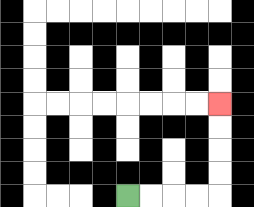{'start': '[5, 8]', 'end': '[9, 4]', 'path_directions': 'R,R,R,R,U,U,U,U', 'path_coordinates': '[[5, 8], [6, 8], [7, 8], [8, 8], [9, 8], [9, 7], [9, 6], [9, 5], [9, 4]]'}